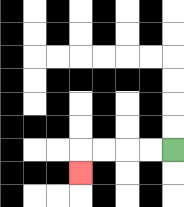{'start': '[7, 6]', 'end': '[3, 7]', 'path_directions': 'L,L,L,L,D', 'path_coordinates': '[[7, 6], [6, 6], [5, 6], [4, 6], [3, 6], [3, 7]]'}